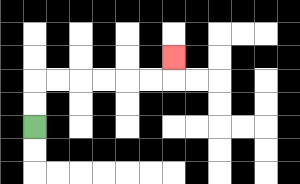{'start': '[1, 5]', 'end': '[7, 2]', 'path_directions': 'U,U,R,R,R,R,R,R,U', 'path_coordinates': '[[1, 5], [1, 4], [1, 3], [2, 3], [3, 3], [4, 3], [5, 3], [6, 3], [7, 3], [7, 2]]'}